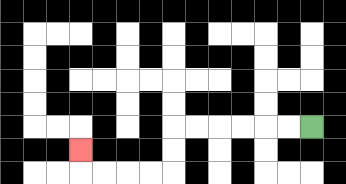{'start': '[13, 5]', 'end': '[3, 6]', 'path_directions': 'L,L,L,L,L,L,D,D,L,L,L,L,U', 'path_coordinates': '[[13, 5], [12, 5], [11, 5], [10, 5], [9, 5], [8, 5], [7, 5], [7, 6], [7, 7], [6, 7], [5, 7], [4, 7], [3, 7], [3, 6]]'}